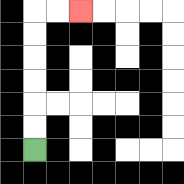{'start': '[1, 6]', 'end': '[3, 0]', 'path_directions': 'U,U,U,U,U,U,R,R', 'path_coordinates': '[[1, 6], [1, 5], [1, 4], [1, 3], [1, 2], [1, 1], [1, 0], [2, 0], [3, 0]]'}